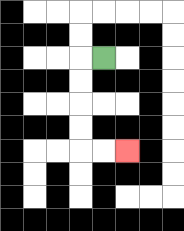{'start': '[4, 2]', 'end': '[5, 6]', 'path_directions': 'L,D,D,D,D,R,R', 'path_coordinates': '[[4, 2], [3, 2], [3, 3], [3, 4], [3, 5], [3, 6], [4, 6], [5, 6]]'}